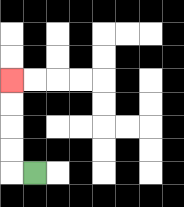{'start': '[1, 7]', 'end': '[0, 3]', 'path_directions': 'L,U,U,U,U', 'path_coordinates': '[[1, 7], [0, 7], [0, 6], [0, 5], [0, 4], [0, 3]]'}